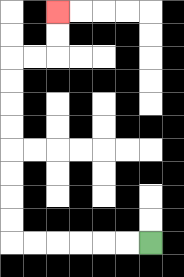{'start': '[6, 10]', 'end': '[2, 0]', 'path_directions': 'L,L,L,L,L,L,U,U,U,U,U,U,U,U,R,R,U,U', 'path_coordinates': '[[6, 10], [5, 10], [4, 10], [3, 10], [2, 10], [1, 10], [0, 10], [0, 9], [0, 8], [0, 7], [0, 6], [0, 5], [0, 4], [0, 3], [0, 2], [1, 2], [2, 2], [2, 1], [2, 0]]'}